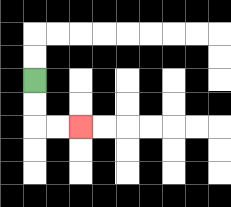{'start': '[1, 3]', 'end': '[3, 5]', 'path_directions': 'D,D,R,R', 'path_coordinates': '[[1, 3], [1, 4], [1, 5], [2, 5], [3, 5]]'}